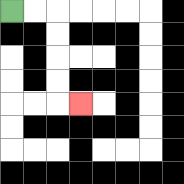{'start': '[0, 0]', 'end': '[3, 4]', 'path_directions': 'R,R,D,D,D,D,R', 'path_coordinates': '[[0, 0], [1, 0], [2, 0], [2, 1], [2, 2], [2, 3], [2, 4], [3, 4]]'}